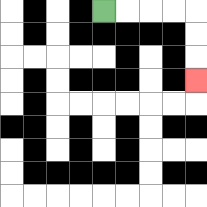{'start': '[4, 0]', 'end': '[8, 3]', 'path_directions': 'R,R,R,R,D,D,D', 'path_coordinates': '[[4, 0], [5, 0], [6, 0], [7, 0], [8, 0], [8, 1], [8, 2], [8, 3]]'}